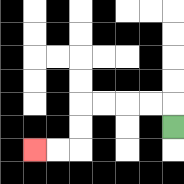{'start': '[7, 5]', 'end': '[1, 6]', 'path_directions': 'U,L,L,L,L,D,D,L,L', 'path_coordinates': '[[7, 5], [7, 4], [6, 4], [5, 4], [4, 4], [3, 4], [3, 5], [3, 6], [2, 6], [1, 6]]'}